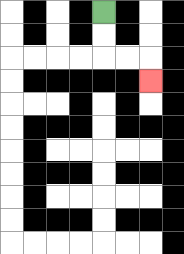{'start': '[4, 0]', 'end': '[6, 3]', 'path_directions': 'D,D,R,R,D', 'path_coordinates': '[[4, 0], [4, 1], [4, 2], [5, 2], [6, 2], [6, 3]]'}